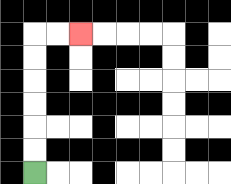{'start': '[1, 7]', 'end': '[3, 1]', 'path_directions': 'U,U,U,U,U,U,R,R', 'path_coordinates': '[[1, 7], [1, 6], [1, 5], [1, 4], [1, 3], [1, 2], [1, 1], [2, 1], [3, 1]]'}